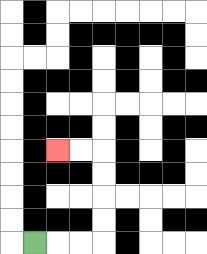{'start': '[1, 10]', 'end': '[2, 6]', 'path_directions': 'R,R,R,U,U,U,U,L,L', 'path_coordinates': '[[1, 10], [2, 10], [3, 10], [4, 10], [4, 9], [4, 8], [4, 7], [4, 6], [3, 6], [2, 6]]'}